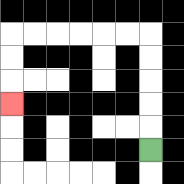{'start': '[6, 6]', 'end': '[0, 4]', 'path_directions': 'U,U,U,U,U,L,L,L,L,L,L,D,D,D', 'path_coordinates': '[[6, 6], [6, 5], [6, 4], [6, 3], [6, 2], [6, 1], [5, 1], [4, 1], [3, 1], [2, 1], [1, 1], [0, 1], [0, 2], [0, 3], [0, 4]]'}